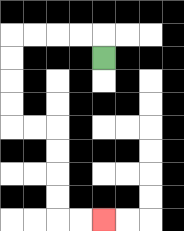{'start': '[4, 2]', 'end': '[4, 9]', 'path_directions': 'U,L,L,L,L,D,D,D,D,R,R,D,D,D,D,R,R', 'path_coordinates': '[[4, 2], [4, 1], [3, 1], [2, 1], [1, 1], [0, 1], [0, 2], [0, 3], [0, 4], [0, 5], [1, 5], [2, 5], [2, 6], [2, 7], [2, 8], [2, 9], [3, 9], [4, 9]]'}